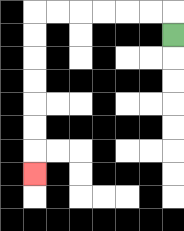{'start': '[7, 1]', 'end': '[1, 7]', 'path_directions': 'U,L,L,L,L,L,L,D,D,D,D,D,D,D', 'path_coordinates': '[[7, 1], [7, 0], [6, 0], [5, 0], [4, 0], [3, 0], [2, 0], [1, 0], [1, 1], [1, 2], [1, 3], [1, 4], [1, 5], [1, 6], [1, 7]]'}